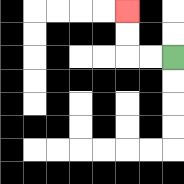{'start': '[7, 2]', 'end': '[5, 0]', 'path_directions': 'L,L,U,U', 'path_coordinates': '[[7, 2], [6, 2], [5, 2], [5, 1], [5, 0]]'}